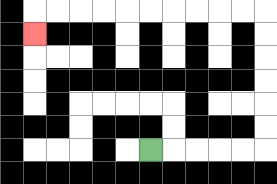{'start': '[6, 6]', 'end': '[1, 1]', 'path_directions': 'R,R,R,R,R,U,U,U,U,U,U,L,L,L,L,L,L,L,L,L,L,D', 'path_coordinates': '[[6, 6], [7, 6], [8, 6], [9, 6], [10, 6], [11, 6], [11, 5], [11, 4], [11, 3], [11, 2], [11, 1], [11, 0], [10, 0], [9, 0], [8, 0], [7, 0], [6, 0], [5, 0], [4, 0], [3, 0], [2, 0], [1, 0], [1, 1]]'}